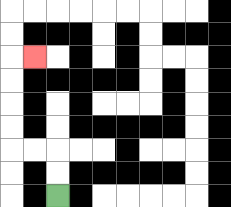{'start': '[2, 8]', 'end': '[1, 2]', 'path_directions': 'U,U,L,L,U,U,U,U,R', 'path_coordinates': '[[2, 8], [2, 7], [2, 6], [1, 6], [0, 6], [0, 5], [0, 4], [0, 3], [0, 2], [1, 2]]'}